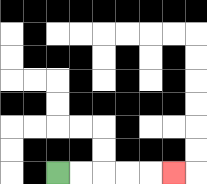{'start': '[2, 7]', 'end': '[7, 7]', 'path_directions': 'R,R,R,R,R', 'path_coordinates': '[[2, 7], [3, 7], [4, 7], [5, 7], [6, 7], [7, 7]]'}